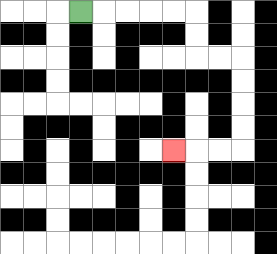{'start': '[3, 0]', 'end': '[7, 6]', 'path_directions': 'R,R,R,R,R,D,D,R,R,D,D,D,D,L,L,L', 'path_coordinates': '[[3, 0], [4, 0], [5, 0], [6, 0], [7, 0], [8, 0], [8, 1], [8, 2], [9, 2], [10, 2], [10, 3], [10, 4], [10, 5], [10, 6], [9, 6], [8, 6], [7, 6]]'}